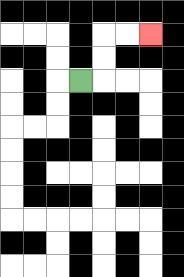{'start': '[3, 3]', 'end': '[6, 1]', 'path_directions': 'R,U,U,R,R', 'path_coordinates': '[[3, 3], [4, 3], [4, 2], [4, 1], [5, 1], [6, 1]]'}